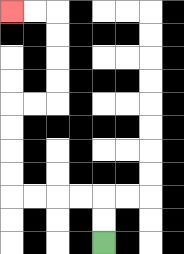{'start': '[4, 10]', 'end': '[0, 0]', 'path_directions': 'U,U,L,L,L,L,U,U,U,U,R,R,U,U,U,U,L,L', 'path_coordinates': '[[4, 10], [4, 9], [4, 8], [3, 8], [2, 8], [1, 8], [0, 8], [0, 7], [0, 6], [0, 5], [0, 4], [1, 4], [2, 4], [2, 3], [2, 2], [2, 1], [2, 0], [1, 0], [0, 0]]'}